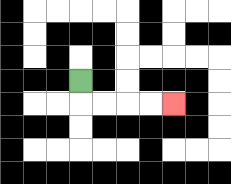{'start': '[3, 3]', 'end': '[7, 4]', 'path_directions': 'D,R,R,R,R', 'path_coordinates': '[[3, 3], [3, 4], [4, 4], [5, 4], [6, 4], [7, 4]]'}